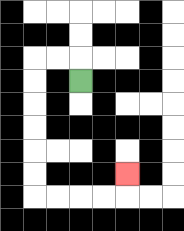{'start': '[3, 3]', 'end': '[5, 7]', 'path_directions': 'U,L,L,D,D,D,D,D,D,R,R,R,R,U', 'path_coordinates': '[[3, 3], [3, 2], [2, 2], [1, 2], [1, 3], [1, 4], [1, 5], [1, 6], [1, 7], [1, 8], [2, 8], [3, 8], [4, 8], [5, 8], [5, 7]]'}